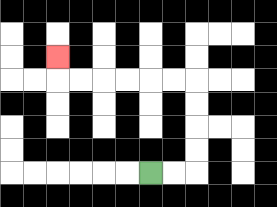{'start': '[6, 7]', 'end': '[2, 2]', 'path_directions': 'R,R,U,U,U,U,L,L,L,L,L,L,U', 'path_coordinates': '[[6, 7], [7, 7], [8, 7], [8, 6], [8, 5], [8, 4], [8, 3], [7, 3], [6, 3], [5, 3], [4, 3], [3, 3], [2, 3], [2, 2]]'}